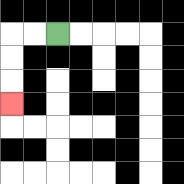{'start': '[2, 1]', 'end': '[0, 4]', 'path_directions': 'L,L,D,D,D', 'path_coordinates': '[[2, 1], [1, 1], [0, 1], [0, 2], [0, 3], [0, 4]]'}